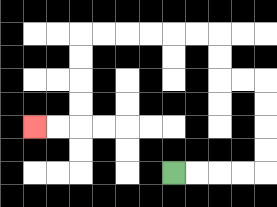{'start': '[7, 7]', 'end': '[1, 5]', 'path_directions': 'R,R,R,R,U,U,U,U,L,L,U,U,L,L,L,L,L,L,D,D,D,D,L,L', 'path_coordinates': '[[7, 7], [8, 7], [9, 7], [10, 7], [11, 7], [11, 6], [11, 5], [11, 4], [11, 3], [10, 3], [9, 3], [9, 2], [9, 1], [8, 1], [7, 1], [6, 1], [5, 1], [4, 1], [3, 1], [3, 2], [3, 3], [3, 4], [3, 5], [2, 5], [1, 5]]'}